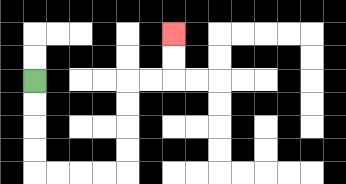{'start': '[1, 3]', 'end': '[7, 1]', 'path_directions': 'D,D,D,D,R,R,R,R,U,U,U,U,R,R,U,U', 'path_coordinates': '[[1, 3], [1, 4], [1, 5], [1, 6], [1, 7], [2, 7], [3, 7], [4, 7], [5, 7], [5, 6], [5, 5], [5, 4], [5, 3], [6, 3], [7, 3], [7, 2], [7, 1]]'}